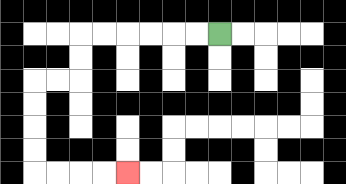{'start': '[9, 1]', 'end': '[5, 7]', 'path_directions': 'L,L,L,L,L,L,D,D,L,L,D,D,D,D,R,R,R,R', 'path_coordinates': '[[9, 1], [8, 1], [7, 1], [6, 1], [5, 1], [4, 1], [3, 1], [3, 2], [3, 3], [2, 3], [1, 3], [1, 4], [1, 5], [1, 6], [1, 7], [2, 7], [3, 7], [4, 7], [5, 7]]'}